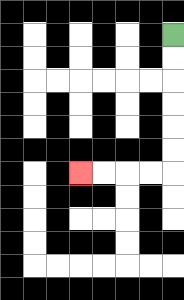{'start': '[7, 1]', 'end': '[3, 7]', 'path_directions': 'D,D,D,D,D,D,L,L,L,L', 'path_coordinates': '[[7, 1], [7, 2], [7, 3], [7, 4], [7, 5], [7, 6], [7, 7], [6, 7], [5, 7], [4, 7], [3, 7]]'}